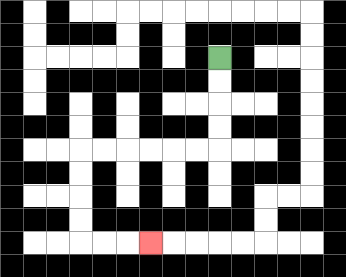{'start': '[9, 2]', 'end': '[6, 10]', 'path_directions': 'D,D,D,D,L,L,L,L,L,L,D,D,D,D,R,R,R', 'path_coordinates': '[[9, 2], [9, 3], [9, 4], [9, 5], [9, 6], [8, 6], [7, 6], [6, 6], [5, 6], [4, 6], [3, 6], [3, 7], [3, 8], [3, 9], [3, 10], [4, 10], [5, 10], [6, 10]]'}